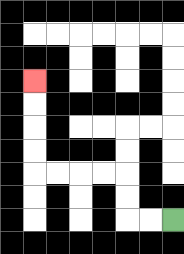{'start': '[7, 9]', 'end': '[1, 3]', 'path_directions': 'L,L,U,U,L,L,L,L,U,U,U,U', 'path_coordinates': '[[7, 9], [6, 9], [5, 9], [5, 8], [5, 7], [4, 7], [3, 7], [2, 7], [1, 7], [1, 6], [1, 5], [1, 4], [1, 3]]'}